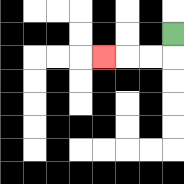{'start': '[7, 1]', 'end': '[4, 2]', 'path_directions': 'D,L,L,L', 'path_coordinates': '[[7, 1], [7, 2], [6, 2], [5, 2], [4, 2]]'}